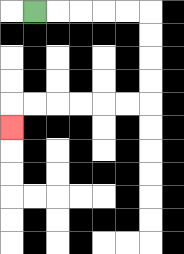{'start': '[1, 0]', 'end': '[0, 5]', 'path_directions': 'R,R,R,R,R,D,D,D,D,L,L,L,L,L,L,D', 'path_coordinates': '[[1, 0], [2, 0], [3, 0], [4, 0], [5, 0], [6, 0], [6, 1], [6, 2], [6, 3], [6, 4], [5, 4], [4, 4], [3, 4], [2, 4], [1, 4], [0, 4], [0, 5]]'}